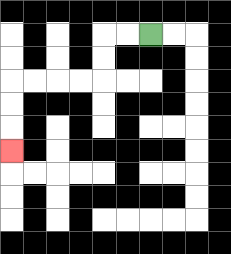{'start': '[6, 1]', 'end': '[0, 6]', 'path_directions': 'L,L,D,D,L,L,L,L,D,D,D', 'path_coordinates': '[[6, 1], [5, 1], [4, 1], [4, 2], [4, 3], [3, 3], [2, 3], [1, 3], [0, 3], [0, 4], [0, 5], [0, 6]]'}